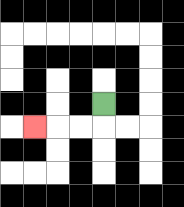{'start': '[4, 4]', 'end': '[1, 5]', 'path_directions': 'D,L,L,L', 'path_coordinates': '[[4, 4], [4, 5], [3, 5], [2, 5], [1, 5]]'}